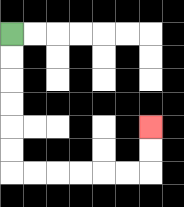{'start': '[0, 1]', 'end': '[6, 5]', 'path_directions': 'D,D,D,D,D,D,R,R,R,R,R,R,U,U', 'path_coordinates': '[[0, 1], [0, 2], [0, 3], [0, 4], [0, 5], [0, 6], [0, 7], [1, 7], [2, 7], [3, 7], [4, 7], [5, 7], [6, 7], [6, 6], [6, 5]]'}